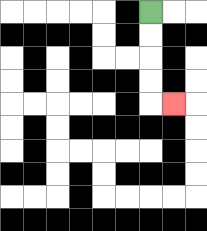{'start': '[6, 0]', 'end': '[7, 4]', 'path_directions': 'D,D,D,D,R', 'path_coordinates': '[[6, 0], [6, 1], [6, 2], [6, 3], [6, 4], [7, 4]]'}